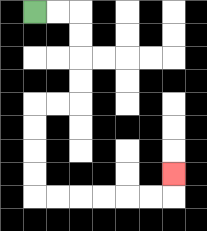{'start': '[1, 0]', 'end': '[7, 7]', 'path_directions': 'R,R,D,D,D,D,L,L,D,D,D,D,R,R,R,R,R,R,U', 'path_coordinates': '[[1, 0], [2, 0], [3, 0], [3, 1], [3, 2], [3, 3], [3, 4], [2, 4], [1, 4], [1, 5], [1, 6], [1, 7], [1, 8], [2, 8], [3, 8], [4, 8], [5, 8], [6, 8], [7, 8], [7, 7]]'}